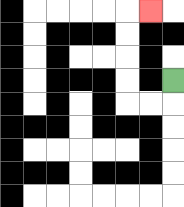{'start': '[7, 3]', 'end': '[6, 0]', 'path_directions': 'D,L,L,U,U,U,U,R', 'path_coordinates': '[[7, 3], [7, 4], [6, 4], [5, 4], [5, 3], [5, 2], [5, 1], [5, 0], [6, 0]]'}